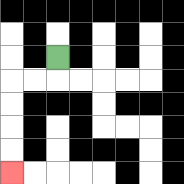{'start': '[2, 2]', 'end': '[0, 7]', 'path_directions': 'D,L,L,D,D,D,D', 'path_coordinates': '[[2, 2], [2, 3], [1, 3], [0, 3], [0, 4], [0, 5], [0, 6], [0, 7]]'}